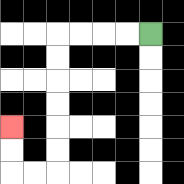{'start': '[6, 1]', 'end': '[0, 5]', 'path_directions': 'L,L,L,L,D,D,D,D,D,D,L,L,U,U', 'path_coordinates': '[[6, 1], [5, 1], [4, 1], [3, 1], [2, 1], [2, 2], [2, 3], [2, 4], [2, 5], [2, 6], [2, 7], [1, 7], [0, 7], [0, 6], [0, 5]]'}